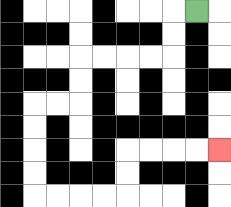{'start': '[8, 0]', 'end': '[9, 6]', 'path_directions': 'L,D,D,L,L,L,L,D,D,L,L,D,D,D,D,R,R,R,R,U,U,R,R,R,R', 'path_coordinates': '[[8, 0], [7, 0], [7, 1], [7, 2], [6, 2], [5, 2], [4, 2], [3, 2], [3, 3], [3, 4], [2, 4], [1, 4], [1, 5], [1, 6], [1, 7], [1, 8], [2, 8], [3, 8], [4, 8], [5, 8], [5, 7], [5, 6], [6, 6], [7, 6], [8, 6], [9, 6]]'}